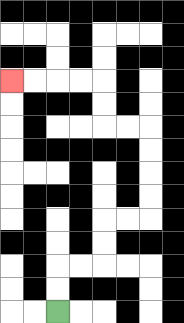{'start': '[2, 13]', 'end': '[0, 3]', 'path_directions': 'U,U,R,R,U,U,R,R,U,U,U,U,L,L,U,U,L,L,L,L', 'path_coordinates': '[[2, 13], [2, 12], [2, 11], [3, 11], [4, 11], [4, 10], [4, 9], [5, 9], [6, 9], [6, 8], [6, 7], [6, 6], [6, 5], [5, 5], [4, 5], [4, 4], [4, 3], [3, 3], [2, 3], [1, 3], [0, 3]]'}